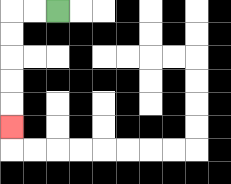{'start': '[2, 0]', 'end': '[0, 5]', 'path_directions': 'L,L,D,D,D,D,D', 'path_coordinates': '[[2, 0], [1, 0], [0, 0], [0, 1], [0, 2], [0, 3], [0, 4], [0, 5]]'}